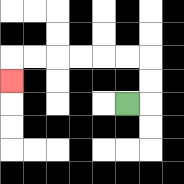{'start': '[5, 4]', 'end': '[0, 3]', 'path_directions': 'R,U,U,L,L,L,L,L,L,D', 'path_coordinates': '[[5, 4], [6, 4], [6, 3], [6, 2], [5, 2], [4, 2], [3, 2], [2, 2], [1, 2], [0, 2], [0, 3]]'}